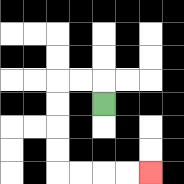{'start': '[4, 4]', 'end': '[6, 7]', 'path_directions': 'U,L,L,D,D,D,D,R,R,R,R', 'path_coordinates': '[[4, 4], [4, 3], [3, 3], [2, 3], [2, 4], [2, 5], [2, 6], [2, 7], [3, 7], [4, 7], [5, 7], [6, 7]]'}